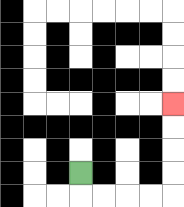{'start': '[3, 7]', 'end': '[7, 4]', 'path_directions': 'D,R,R,R,R,U,U,U,U', 'path_coordinates': '[[3, 7], [3, 8], [4, 8], [5, 8], [6, 8], [7, 8], [7, 7], [7, 6], [7, 5], [7, 4]]'}